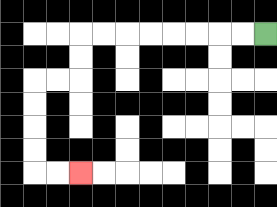{'start': '[11, 1]', 'end': '[3, 7]', 'path_directions': 'L,L,L,L,L,L,L,L,D,D,L,L,D,D,D,D,R,R', 'path_coordinates': '[[11, 1], [10, 1], [9, 1], [8, 1], [7, 1], [6, 1], [5, 1], [4, 1], [3, 1], [3, 2], [3, 3], [2, 3], [1, 3], [1, 4], [1, 5], [1, 6], [1, 7], [2, 7], [3, 7]]'}